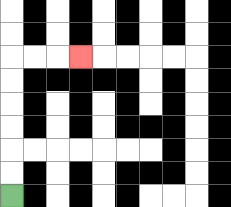{'start': '[0, 8]', 'end': '[3, 2]', 'path_directions': 'U,U,U,U,U,U,R,R,R', 'path_coordinates': '[[0, 8], [0, 7], [0, 6], [0, 5], [0, 4], [0, 3], [0, 2], [1, 2], [2, 2], [3, 2]]'}